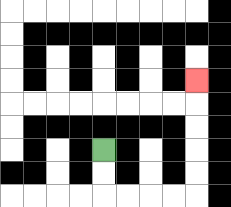{'start': '[4, 6]', 'end': '[8, 3]', 'path_directions': 'D,D,R,R,R,R,U,U,U,U,U', 'path_coordinates': '[[4, 6], [4, 7], [4, 8], [5, 8], [6, 8], [7, 8], [8, 8], [8, 7], [8, 6], [8, 5], [8, 4], [8, 3]]'}